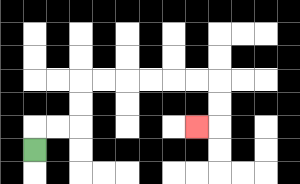{'start': '[1, 6]', 'end': '[8, 5]', 'path_directions': 'U,R,R,U,U,R,R,R,R,R,R,D,D,L', 'path_coordinates': '[[1, 6], [1, 5], [2, 5], [3, 5], [3, 4], [3, 3], [4, 3], [5, 3], [6, 3], [7, 3], [8, 3], [9, 3], [9, 4], [9, 5], [8, 5]]'}